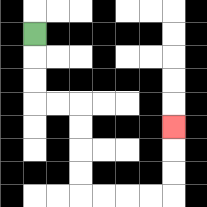{'start': '[1, 1]', 'end': '[7, 5]', 'path_directions': 'D,D,D,R,R,D,D,D,D,R,R,R,R,U,U,U', 'path_coordinates': '[[1, 1], [1, 2], [1, 3], [1, 4], [2, 4], [3, 4], [3, 5], [3, 6], [3, 7], [3, 8], [4, 8], [5, 8], [6, 8], [7, 8], [7, 7], [7, 6], [7, 5]]'}